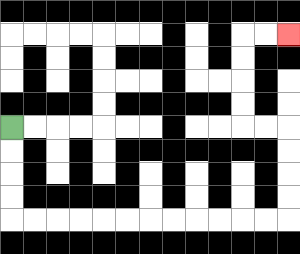{'start': '[0, 5]', 'end': '[12, 1]', 'path_directions': 'D,D,D,D,R,R,R,R,R,R,R,R,R,R,R,R,U,U,U,U,L,L,U,U,U,U,R,R', 'path_coordinates': '[[0, 5], [0, 6], [0, 7], [0, 8], [0, 9], [1, 9], [2, 9], [3, 9], [4, 9], [5, 9], [6, 9], [7, 9], [8, 9], [9, 9], [10, 9], [11, 9], [12, 9], [12, 8], [12, 7], [12, 6], [12, 5], [11, 5], [10, 5], [10, 4], [10, 3], [10, 2], [10, 1], [11, 1], [12, 1]]'}